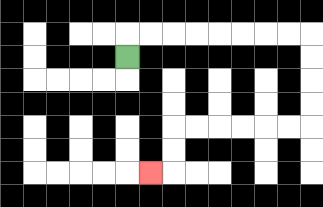{'start': '[5, 2]', 'end': '[6, 7]', 'path_directions': 'U,R,R,R,R,R,R,R,R,D,D,D,D,L,L,L,L,L,L,D,D,L', 'path_coordinates': '[[5, 2], [5, 1], [6, 1], [7, 1], [8, 1], [9, 1], [10, 1], [11, 1], [12, 1], [13, 1], [13, 2], [13, 3], [13, 4], [13, 5], [12, 5], [11, 5], [10, 5], [9, 5], [8, 5], [7, 5], [7, 6], [7, 7], [6, 7]]'}